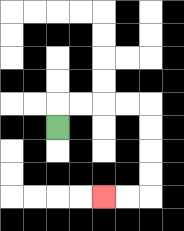{'start': '[2, 5]', 'end': '[4, 8]', 'path_directions': 'U,R,R,R,R,D,D,D,D,L,L', 'path_coordinates': '[[2, 5], [2, 4], [3, 4], [4, 4], [5, 4], [6, 4], [6, 5], [6, 6], [6, 7], [6, 8], [5, 8], [4, 8]]'}